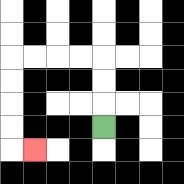{'start': '[4, 5]', 'end': '[1, 6]', 'path_directions': 'U,U,U,L,L,L,L,D,D,D,D,R', 'path_coordinates': '[[4, 5], [4, 4], [4, 3], [4, 2], [3, 2], [2, 2], [1, 2], [0, 2], [0, 3], [0, 4], [0, 5], [0, 6], [1, 6]]'}